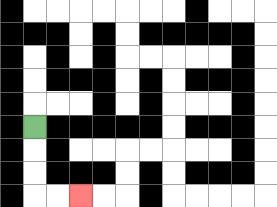{'start': '[1, 5]', 'end': '[3, 8]', 'path_directions': 'D,D,D,R,R', 'path_coordinates': '[[1, 5], [1, 6], [1, 7], [1, 8], [2, 8], [3, 8]]'}